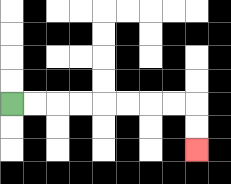{'start': '[0, 4]', 'end': '[8, 6]', 'path_directions': 'R,R,R,R,R,R,R,R,D,D', 'path_coordinates': '[[0, 4], [1, 4], [2, 4], [3, 4], [4, 4], [5, 4], [6, 4], [7, 4], [8, 4], [8, 5], [8, 6]]'}